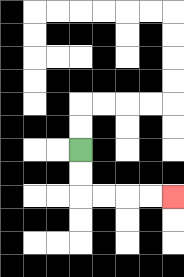{'start': '[3, 6]', 'end': '[7, 8]', 'path_directions': 'D,D,R,R,R,R', 'path_coordinates': '[[3, 6], [3, 7], [3, 8], [4, 8], [5, 8], [6, 8], [7, 8]]'}